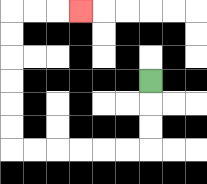{'start': '[6, 3]', 'end': '[3, 0]', 'path_directions': 'D,D,D,L,L,L,L,L,L,U,U,U,U,U,U,R,R,R', 'path_coordinates': '[[6, 3], [6, 4], [6, 5], [6, 6], [5, 6], [4, 6], [3, 6], [2, 6], [1, 6], [0, 6], [0, 5], [0, 4], [0, 3], [0, 2], [0, 1], [0, 0], [1, 0], [2, 0], [3, 0]]'}